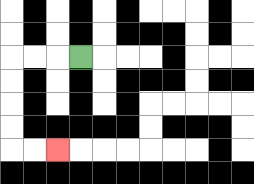{'start': '[3, 2]', 'end': '[2, 6]', 'path_directions': 'L,L,L,D,D,D,D,R,R', 'path_coordinates': '[[3, 2], [2, 2], [1, 2], [0, 2], [0, 3], [0, 4], [0, 5], [0, 6], [1, 6], [2, 6]]'}